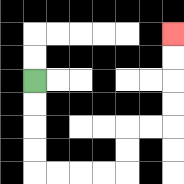{'start': '[1, 3]', 'end': '[7, 1]', 'path_directions': 'D,D,D,D,R,R,R,R,U,U,R,R,U,U,U,U', 'path_coordinates': '[[1, 3], [1, 4], [1, 5], [1, 6], [1, 7], [2, 7], [3, 7], [4, 7], [5, 7], [5, 6], [5, 5], [6, 5], [7, 5], [7, 4], [7, 3], [7, 2], [7, 1]]'}